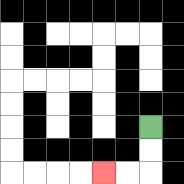{'start': '[6, 5]', 'end': '[4, 7]', 'path_directions': 'D,D,L,L', 'path_coordinates': '[[6, 5], [6, 6], [6, 7], [5, 7], [4, 7]]'}